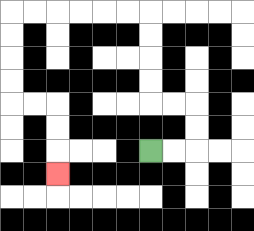{'start': '[6, 6]', 'end': '[2, 7]', 'path_directions': 'R,R,U,U,L,L,U,U,U,U,L,L,L,L,L,L,D,D,D,D,R,R,D,D,D', 'path_coordinates': '[[6, 6], [7, 6], [8, 6], [8, 5], [8, 4], [7, 4], [6, 4], [6, 3], [6, 2], [6, 1], [6, 0], [5, 0], [4, 0], [3, 0], [2, 0], [1, 0], [0, 0], [0, 1], [0, 2], [0, 3], [0, 4], [1, 4], [2, 4], [2, 5], [2, 6], [2, 7]]'}